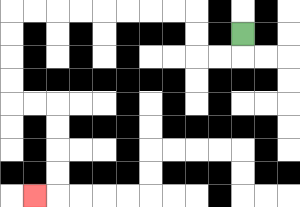{'start': '[10, 1]', 'end': '[1, 8]', 'path_directions': 'D,L,L,U,U,L,L,L,L,L,L,L,L,D,D,D,D,R,R,D,D,D,D,L', 'path_coordinates': '[[10, 1], [10, 2], [9, 2], [8, 2], [8, 1], [8, 0], [7, 0], [6, 0], [5, 0], [4, 0], [3, 0], [2, 0], [1, 0], [0, 0], [0, 1], [0, 2], [0, 3], [0, 4], [1, 4], [2, 4], [2, 5], [2, 6], [2, 7], [2, 8], [1, 8]]'}